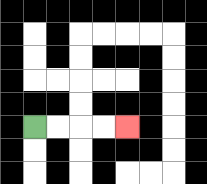{'start': '[1, 5]', 'end': '[5, 5]', 'path_directions': 'R,R,R,R', 'path_coordinates': '[[1, 5], [2, 5], [3, 5], [4, 5], [5, 5]]'}